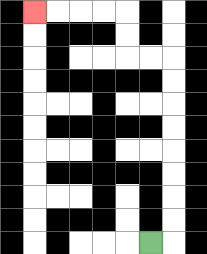{'start': '[6, 10]', 'end': '[1, 0]', 'path_directions': 'R,U,U,U,U,U,U,U,U,L,L,U,U,L,L,L,L', 'path_coordinates': '[[6, 10], [7, 10], [7, 9], [7, 8], [7, 7], [7, 6], [7, 5], [7, 4], [7, 3], [7, 2], [6, 2], [5, 2], [5, 1], [5, 0], [4, 0], [3, 0], [2, 0], [1, 0]]'}